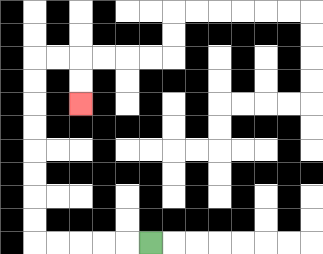{'start': '[6, 10]', 'end': '[3, 4]', 'path_directions': 'L,L,L,L,L,U,U,U,U,U,U,U,U,R,R,D,D', 'path_coordinates': '[[6, 10], [5, 10], [4, 10], [3, 10], [2, 10], [1, 10], [1, 9], [1, 8], [1, 7], [1, 6], [1, 5], [1, 4], [1, 3], [1, 2], [2, 2], [3, 2], [3, 3], [3, 4]]'}